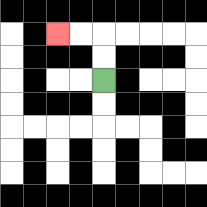{'start': '[4, 3]', 'end': '[2, 1]', 'path_directions': 'U,U,L,L', 'path_coordinates': '[[4, 3], [4, 2], [4, 1], [3, 1], [2, 1]]'}